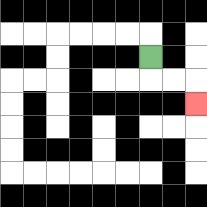{'start': '[6, 2]', 'end': '[8, 4]', 'path_directions': 'D,R,R,D', 'path_coordinates': '[[6, 2], [6, 3], [7, 3], [8, 3], [8, 4]]'}